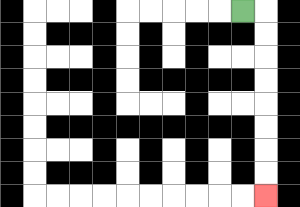{'start': '[10, 0]', 'end': '[11, 8]', 'path_directions': 'R,D,D,D,D,D,D,D,D', 'path_coordinates': '[[10, 0], [11, 0], [11, 1], [11, 2], [11, 3], [11, 4], [11, 5], [11, 6], [11, 7], [11, 8]]'}